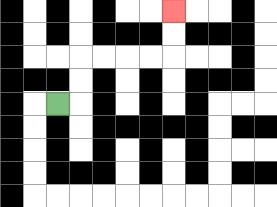{'start': '[2, 4]', 'end': '[7, 0]', 'path_directions': 'R,U,U,R,R,R,R,U,U', 'path_coordinates': '[[2, 4], [3, 4], [3, 3], [3, 2], [4, 2], [5, 2], [6, 2], [7, 2], [7, 1], [7, 0]]'}